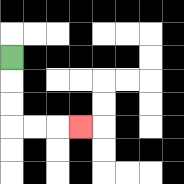{'start': '[0, 2]', 'end': '[3, 5]', 'path_directions': 'D,D,D,R,R,R', 'path_coordinates': '[[0, 2], [0, 3], [0, 4], [0, 5], [1, 5], [2, 5], [3, 5]]'}